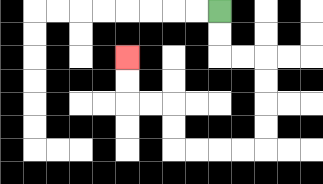{'start': '[9, 0]', 'end': '[5, 2]', 'path_directions': 'D,D,R,R,D,D,D,D,L,L,L,L,U,U,L,L,U,U', 'path_coordinates': '[[9, 0], [9, 1], [9, 2], [10, 2], [11, 2], [11, 3], [11, 4], [11, 5], [11, 6], [10, 6], [9, 6], [8, 6], [7, 6], [7, 5], [7, 4], [6, 4], [5, 4], [5, 3], [5, 2]]'}